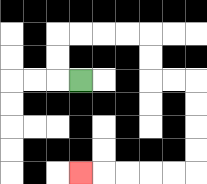{'start': '[3, 3]', 'end': '[3, 7]', 'path_directions': 'L,U,U,R,R,R,R,D,D,R,R,D,D,D,D,L,L,L,L,L', 'path_coordinates': '[[3, 3], [2, 3], [2, 2], [2, 1], [3, 1], [4, 1], [5, 1], [6, 1], [6, 2], [6, 3], [7, 3], [8, 3], [8, 4], [8, 5], [8, 6], [8, 7], [7, 7], [6, 7], [5, 7], [4, 7], [3, 7]]'}